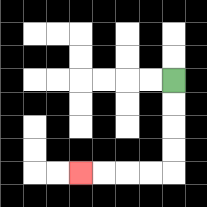{'start': '[7, 3]', 'end': '[3, 7]', 'path_directions': 'D,D,D,D,L,L,L,L', 'path_coordinates': '[[7, 3], [7, 4], [7, 5], [7, 6], [7, 7], [6, 7], [5, 7], [4, 7], [3, 7]]'}